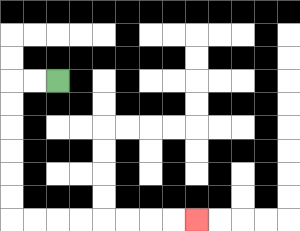{'start': '[2, 3]', 'end': '[8, 9]', 'path_directions': 'L,L,D,D,D,D,D,D,R,R,R,R,R,R,R,R', 'path_coordinates': '[[2, 3], [1, 3], [0, 3], [0, 4], [0, 5], [0, 6], [0, 7], [0, 8], [0, 9], [1, 9], [2, 9], [3, 9], [4, 9], [5, 9], [6, 9], [7, 9], [8, 9]]'}